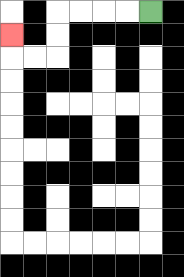{'start': '[6, 0]', 'end': '[0, 1]', 'path_directions': 'L,L,L,L,D,D,L,L,U', 'path_coordinates': '[[6, 0], [5, 0], [4, 0], [3, 0], [2, 0], [2, 1], [2, 2], [1, 2], [0, 2], [0, 1]]'}